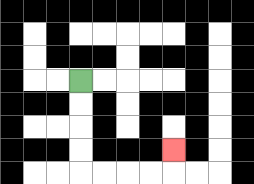{'start': '[3, 3]', 'end': '[7, 6]', 'path_directions': 'D,D,D,D,R,R,R,R,U', 'path_coordinates': '[[3, 3], [3, 4], [3, 5], [3, 6], [3, 7], [4, 7], [5, 7], [6, 7], [7, 7], [7, 6]]'}